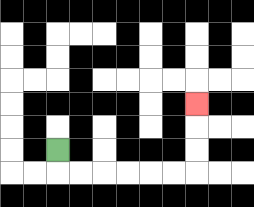{'start': '[2, 6]', 'end': '[8, 4]', 'path_directions': 'D,R,R,R,R,R,R,U,U,U', 'path_coordinates': '[[2, 6], [2, 7], [3, 7], [4, 7], [5, 7], [6, 7], [7, 7], [8, 7], [8, 6], [8, 5], [8, 4]]'}